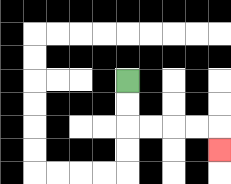{'start': '[5, 3]', 'end': '[9, 6]', 'path_directions': 'D,D,R,R,R,R,D', 'path_coordinates': '[[5, 3], [5, 4], [5, 5], [6, 5], [7, 5], [8, 5], [9, 5], [9, 6]]'}